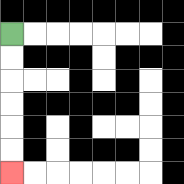{'start': '[0, 1]', 'end': '[0, 7]', 'path_directions': 'D,D,D,D,D,D', 'path_coordinates': '[[0, 1], [0, 2], [0, 3], [0, 4], [0, 5], [0, 6], [0, 7]]'}